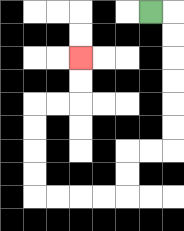{'start': '[6, 0]', 'end': '[3, 2]', 'path_directions': 'R,D,D,D,D,D,D,L,L,D,D,L,L,L,L,U,U,U,U,R,R,U,U', 'path_coordinates': '[[6, 0], [7, 0], [7, 1], [7, 2], [7, 3], [7, 4], [7, 5], [7, 6], [6, 6], [5, 6], [5, 7], [5, 8], [4, 8], [3, 8], [2, 8], [1, 8], [1, 7], [1, 6], [1, 5], [1, 4], [2, 4], [3, 4], [3, 3], [3, 2]]'}